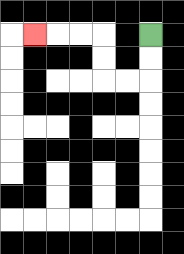{'start': '[6, 1]', 'end': '[1, 1]', 'path_directions': 'D,D,L,L,U,U,L,L,L', 'path_coordinates': '[[6, 1], [6, 2], [6, 3], [5, 3], [4, 3], [4, 2], [4, 1], [3, 1], [2, 1], [1, 1]]'}